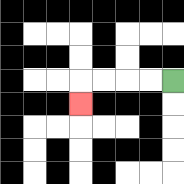{'start': '[7, 3]', 'end': '[3, 4]', 'path_directions': 'L,L,L,L,D', 'path_coordinates': '[[7, 3], [6, 3], [5, 3], [4, 3], [3, 3], [3, 4]]'}